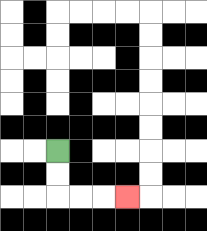{'start': '[2, 6]', 'end': '[5, 8]', 'path_directions': 'D,D,R,R,R', 'path_coordinates': '[[2, 6], [2, 7], [2, 8], [3, 8], [4, 8], [5, 8]]'}